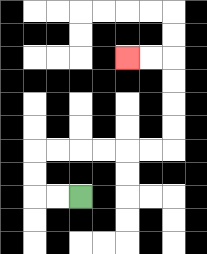{'start': '[3, 8]', 'end': '[5, 2]', 'path_directions': 'L,L,U,U,R,R,R,R,R,R,U,U,U,U,L,L', 'path_coordinates': '[[3, 8], [2, 8], [1, 8], [1, 7], [1, 6], [2, 6], [3, 6], [4, 6], [5, 6], [6, 6], [7, 6], [7, 5], [7, 4], [7, 3], [7, 2], [6, 2], [5, 2]]'}